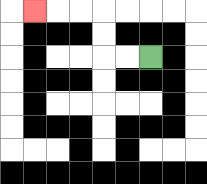{'start': '[6, 2]', 'end': '[1, 0]', 'path_directions': 'L,L,U,U,L,L,L', 'path_coordinates': '[[6, 2], [5, 2], [4, 2], [4, 1], [4, 0], [3, 0], [2, 0], [1, 0]]'}